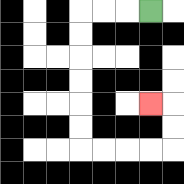{'start': '[6, 0]', 'end': '[6, 4]', 'path_directions': 'L,L,L,D,D,D,D,D,D,R,R,R,R,U,U,L', 'path_coordinates': '[[6, 0], [5, 0], [4, 0], [3, 0], [3, 1], [3, 2], [3, 3], [3, 4], [3, 5], [3, 6], [4, 6], [5, 6], [6, 6], [7, 6], [7, 5], [7, 4], [6, 4]]'}